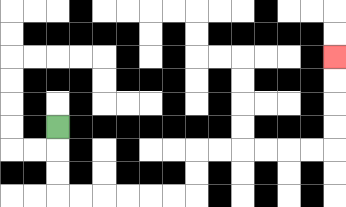{'start': '[2, 5]', 'end': '[14, 2]', 'path_directions': 'D,D,D,R,R,R,R,R,R,U,U,R,R,R,R,R,R,U,U,U,U', 'path_coordinates': '[[2, 5], [2, 6], [2, 7], [2, 8], [3, 8], [4, 8], [5, 8], [6, 8], [7, 8], [8, 8], [8, 7], [8, 6], [9, 6], [10, 6], [11, 6], [12, 6], [13, 6], [14, 6], [14, 5], [14, 4], [14, 3], [14, 2]]'}